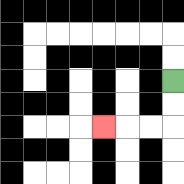{'start': '[7, 3]', 'end': '[4, 5]', 'path_directions': 'D,D,L,L,L', 'path_coordinates': '[[7, 3], [7, 4], [7, 5], [6, 5], [5, 5], [4, 5]]'}